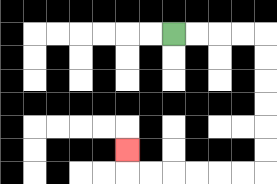{'start': '[7, 1]', 'end': '[5, 6]', 'path_directions': 'R,R,R,R,D,D,D,D,D,D,L,L,L,L,L,L,U', 'path_coordinates': '[[7, 1], [8, 1], [9, 1], [10, 1], [11, 1], [11, 2], [11, 3], [11, 4], [11, 5], [11, 6], [11, 7], [10, 7], [9, 7], [8, 7], [7, 7], [6, 7], [5, 7], [5, 6]]'}